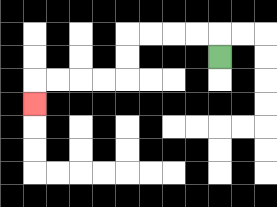{'start': '[9, 2]', 'end': '[1, 4]', 'path_directions': 'U,L,L,L,L,D,D,L,L,L,L,D', 'path_coordinates': '[[9, 2], [9, 1], [8, 1], [7, 1], [6, 1], [5, 1], [5, 2], [5, 3], [4, 3], [3, 3], [2, 3], [1, 3], [1, 4]]'}